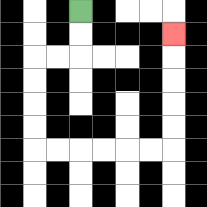{'start': '[3, 0]', 'end': '[7, 1]', 'path_directions': 'D,D,L,L,D,D,D,D,R,R,R,R,R,R,U,U,U,U,U', 'path_coordinates': '[[3, 0], [3, 1], [3, 2], [2, 2], [1, 2], [1, 3], [1, 4], [1, 5], [1, 6], [2, 6], [3, 6], [4, 6], [5, 6], [6, 6], [7, 6], [7, 5], [7, 4], [7, 3], [7, 2], [7, 1]]'}